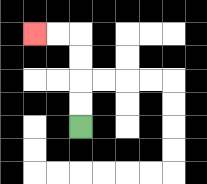{'start': '[3, 5]', 'end': '[1, 1]', 'path_directions': 'U,U,U,U,L,L', 'path_coordinates': '[[3, 5], [3, 4], [3, 3], [3, 2], [3, 1], [2, 1], [1, 1]]'}